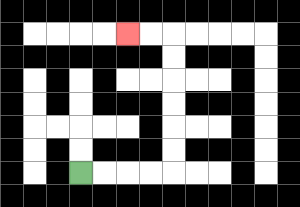{'start': '[3, 7]', 'end': '[5, 1]', 'path_directions': 'R,R,R,R,U,U,U,U,U,U,L,L', 'path_coordinates': '[[3, 7], [4, 7], [5, 7], [6, 7], [7, 7], [7, 6], [7, 5], [7, 4], [7, 3], [7, 2], [7, 1], [6, 1], [5, 1]]'}